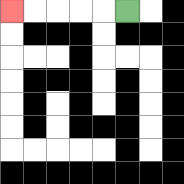{'start': '[5, 0]', 'end': '[0, 0]', 'path_directions': 'L,L,L,L,L', 'path_coordinates': '[[5, 0], [4, 0], [3, 0], [2, 0], [1, 0], [0, 0]]'}